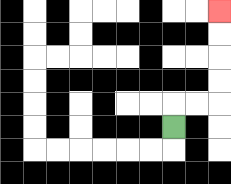{'start': '[7, 5]', 'end': '[9, 0]', 'path_directions': 'U,R,R,U,U,U,U', 'path_coordinates': '[[7, 5], [7, 4], [8, 4], [9, 4], [9, 3], [9, 2], [9, 1], [9, 0]]'}